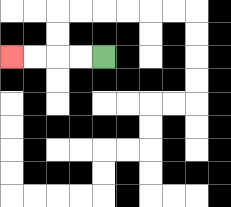{'start': '[4, 2]', 'end': '[0, 2]', 'path_directions': 'L,L,L,L', 'path_coordinates': '[[4, 2], [3, 2], [2, 2], [1, 2], [0, 2]]'}